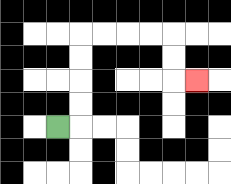{'start': '[2, 5]', 'end': '[8, 3]', 'path_directions': 'R,U,U,U,U,R,R,R,R,D,D,R', 'path_coordinates': '[[2, 5], [3, 5], [3, 4], [3, 3], [3, 2], [3, 1], [4, 1], [5, 1], [6, 1], [7, 1], [7, 2], [7, 3], [8, 3]]'}